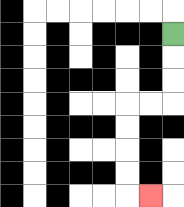{'start': '[7, 1]', 'end': '[6, 8]', 'path_directions': 'D,D,D,L,L,D,D,D,D,R', 'path_coordinates': '[[7, 1], [7, 2], [7, 3], [7, 4], [6, 4], [5, 4], [5, 5], [5, 6], [5, 7], [5, 8], [6, 8]]'}